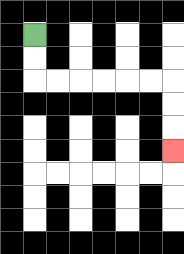{'start': '[1, 1]', 'end': '[7, 6]', 'path_directions': 'D,D,R,R,R,R,R,R,D,D,D', 'path_coordinates': '[[1, 1], [1, 2], [1, 3], [2, 3], [3, 3], [4, 3], [5, 3], [6, 3], [7, 3], [7, 4], [7, 5], [7, 6]]'}